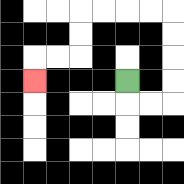{'start': '[5, 3]', 'end': '[1, 3]', 'path_directions': 'D,R,R,U,U,U,U,L,L,L,L,D,D,L,L,D', 'path_coordinates': '[[5, 3], [5, 4], [6, 4], [7, 4], [7, 3], [7, 2], [7, 1], [7, 0], [6, 0], [5, 0], [4, 0], [3, 0], [3, 1], [3, 2], [2, 2], [1, 2], [1, 3]]'}